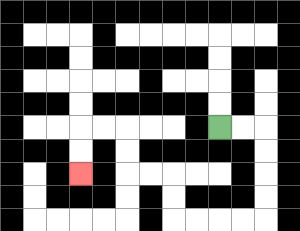{'start': '[9, 5]', 'end': '[3, 7]', 'path_directions': 'R,R,D,D,D,D,L,L,L,L,U,U,L,L,U,U,L,L,D,D', 'path_coordinates': '[[9, 5], [10, 5], [11, 5], [11, 6], [11, 7], [11, 8], [11, 9], [10, 9], [9, 9], [8, 9], [7, 9], [7, 8], [7, 7], [6, 7], [5, 7], [5, 6], [5, 5], [4, 5], [3, 5], [3, 6], [3, 7]]'}